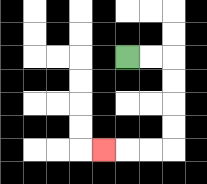{'start': '[5, 2]', 'end': '[4, 6]', 'path_directions': 'R,R,D,D,D,D,L,L,L', 'path_coordinates': '[[5, 2], [6, 2], [7, 2], [7, 3], [7, 4], [7, 5], [7, 6], [6, 6], [5, 6], [4, 6]]'}